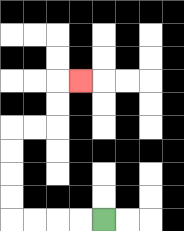{'start': '[4, 9]', 'end': '[3, 3]', 'path_directions': 'L,L,L,L,U,U,U,U,R,R,U,U,R', 'path_coordinates': '[[4, 9], [3, 9], [2, 9], [1, 9], [0, 9], [0, 8], [0, 7], [0, 6], [0, 5], [1, 5], [2, 5], [2, 4], [2, 3], [3, 3]]'}